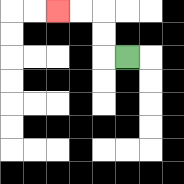{'start': '[5, 2]', 'end': '[2, 0]', 'path_directions': 'L,U,U,L,L', 'path_coordinates': '[[5, 2], [4, 2], [4, 1], [4, 0], [3, 0], [2, 0]]'}